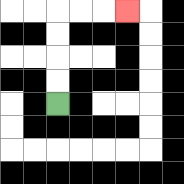{'start': '[2, 4]', 'end': '[5, 0]', 'path_directions': 'U,U,U,U,R,R,R', 'path_coordinates': '[[2, 4], [2, 3], [2, 2], [2, 1], [2, 0], [3, 0], [4, 0], [5, 0]]'}